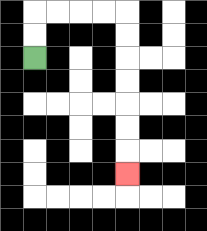{'start': '[1, 2]', 'end': '[5, 7]', 'path_directions': 'U,U,R,R,R,R,D,D,D,D,D,D,D', 'path_coordinates': '[[1, 2], [1, 1], [1, 0], [2, 0], [3, 0], [4, 0], [5, 0], [5, 1], [5, 2], [5, 3], [5, 4], [5, 5], [5, 6], [5, 7]]'}